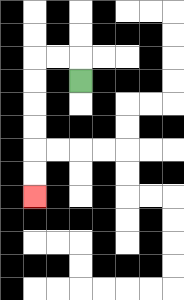{'start': '[3, 3]', 'end': '[1, 8]', 'path_directions': 'U,L,L,D,D,D,D,D,D', 'path_coordinates': '[[3, 3], [3, 2], [2, 2], [1, 2], [1, 3], [1, 4], [1, 5], [1, 6], [1, 7], [1, 8]]'}